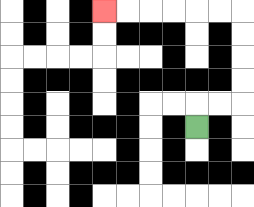{'start': '[8, 5]', 'end': '[4, 0]', 'path_directions': 'U,R,R,U,U,U,U,L,L,L,L,L,L', 'path_coordinates': '[[8, 5], [8, 4], [9, 4], [10, 4], [10, 3], [10, 2], [10, 1], [10, 0], [9, 0], [8, 0], [7, 0], [6, 0], [5, 0], [4, 0]]'}